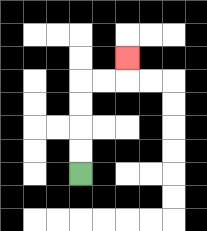{'start': '[3, 7]', 'end': '[5, 2]', 'path_directions': 'U,U,U,U,R,R,U', 'path_coordinates': '[[3, 7], [3, 6], [3, 5], [3, 4], [3, 3], [4, 3], [5, 3], [5, 2]]'}